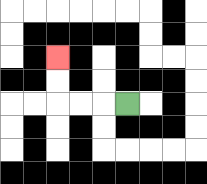{'start': '[5, 4]', 'end': '[2, 2]', 'path_directions': 'L,L,L,U,U', 'path_coordinates': '[[5, 4], [4, 4], [3, 4], [2, 4], [2, 3], [2, 2]]'}